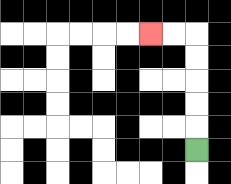{'start': '[8, 6]', 'end': '[6, 1]', 'path_directions': 'U,U,U,U,U,L,L', 'path_coordinates': '[[8, 6], [8, 5], [8, 4], [8, 3], [8, 2], [8, 1], [7, 1], [6, 1]]'}